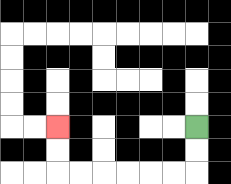{'start': '[8, 5]', 'end': '[2, 5]', 'path_directions': 'D,D,L,L,L,L,L,L,U,U', 'path_coordinates': '[[8, 5], [8, 6], [8, 7], [7, 7], [6, 7], [5, 7], [4, 7], [3, 7], [2, 7], [2, 6], [2, 5]]'}